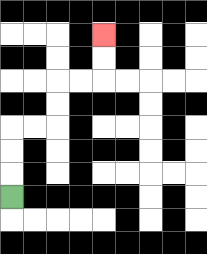{'start': '[0, 8]', 'end': '[4, 1]', 'path_directions': 'U,U,U,R,R,U,U,R,R,U,U', 'path_coordinates': '[[0, 8], [0, 7], [0, 6], [0, 5], [1, 5], [2, 5], [2, 4], [2, 3], [3, 3], [4, 3], [4, 2], [4, 1]]'}